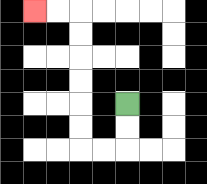{'start': '[5, 4]', 'end': '[1, 0]', 'path_directions': 'D,D,L,L,U,U,U,U,U,U,L,L', 'path_coordinates': '[[5, 4], [5, 5], [5, 6], [4, 6], [3, 6], [3, 5], [3, 4], [3, 3], [3, 2], [3, 1], [3, 0], [2, 0], [1, 0]]'}